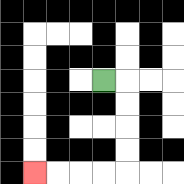{'start': '[4, 3]', 'end': '[1, 7]', 'path_directions': 'R,D,D,D,D,L,L,L,L', 'path_coordinates': '[[4, 3], [5, 3], [5, 4], [5, 5], [5, 6], [5, 7], [4, 7], [3, 7], [2, 7], [1, 7]]'}